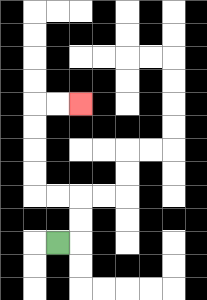{'start': '[2, 10]', 'end': '[3, 4]', 'path_directions': 'R,U,U,L,L,U,U,U,U,R,R', 'path_coordinates': '[[2, 10], [3, 10], [3, 9], [3, 8], [2, 8], [1, 8], [1, 7], [1, 6], [1, 5], [1, 4], [2, 4], [3, 4]]'}